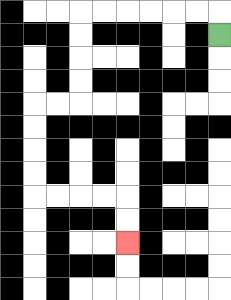{'start': '[9, 1]', 'end': '[5, 10]', 'path_directions': 'U,L,L,L,L,L,L,D,D,D,D,L,L,D,D,D,D,R,R,R,R,D,D', 'path_coordinates': '[[9, 1], [9, 0], [8, 0], [7, 0], [6, 0], [5, 0], [4, 0], [3, 0], [3, 1], [3, 2], [3, 3], [3, 4], [2, 4], [1, 4], [1, 5], [1, 6], [1, 7], [1, 8], [2, 8], [3, 8], [4, 8], [5, 8], [5, 9], [5, 10]]'}